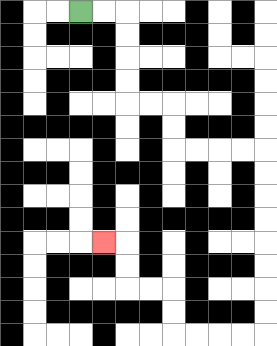{'start': '[3, 0]', 'end': '[4, 10]', 'path_directions': 'R,R,D,D,D,D,R,R,D,D,R,R,R,R,D,D,D,D,D,D,D,D,L,L,L,L,U,U,L,L,U,U,L', 'path_coordinates': '[[3, 0], [4, 0], [5, 0], [5, 1], [5, 2], [5, 3], [5, 4], [6, 4], [7, 4], [7, 5], [7, 6], [8, 6], [9, 6], [10, 6], [11, 6], [11, 7], [11, 8], [11, 9], [11, 10], [11, 11], [11, 12], [11, 13], [11, 14], [10, 14], [9, 14], [8, 14], [7, 14], [7, 13], [7, 12], [6, 12], [5, 12], [5, 11], [5, 10], [4, 10]]'}